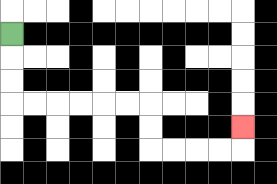{'start': '[0, 1]', 'end': '[10, 5]', 'path_directions': 'D,D,D,R,R,R,R,R,R,D,D,R,R,R,R,U', 'path_coordinates': '[[0, 1], [0, 2], [0, 3], [0, 4], [1, 4], [2, 4], [3, 4], [4, 4], [5, 4], [6, 4], [6, 5], [6, 6], [7, 6], [8, 6], [9, 6], [10, 6], [10, 5]]'}